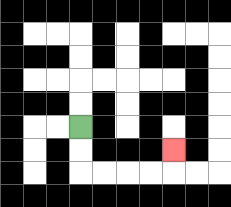{'start': '[3, 5]', 'end': '[7, 6]', 'path_directions': 'D,D,R,R,R,R,U', 'path_coordinates': '[[3, 5], [3, 6], [3, 7], [4, 7], [5, 7], [6, 7], [7, 7], [7, 6]]'}